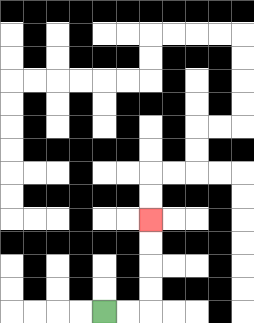{'start': '[4, 13]', 'end': '[6, 9]', 'path_directions': 'R,R,U,U,U,U', 'path_coordinates': '[[4, 13], [5, 13], [6, 13], [6, 12], [6, 11], [6, 10], [6, 9]]'}